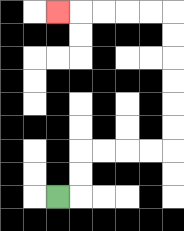{'start': '[2, 8]', 'end': '[2, 0]', 'path_directions': 'R,U,U,R,R,R,R,U,U,U,U,U,U,L,L,L,L,L', 'path_coordinates': '[[2, 8], [3, 8], [3, 7], [3, 6], [4, 6], [5, 6], [6, 6], [7, 6], [7, 5], [7, 4], [7, 3], [7, 2], [7, 1], [7, 0], [6, 0], [5, 0], [4, 0], [3, 0], [2, 0]]'}